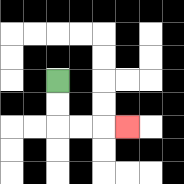{'start': '[2, 3]', 'end': '[5, 5]', 'path_directions': 'D,D,R,R,R', 'path_coordinates': '[[2, 3], [2, 4], [2, 5], [3, 5], [4, 5], [5, 5]]'}